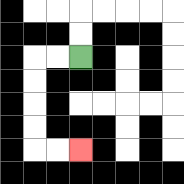{'start': '[3, 2]', 'end': '[3, 6]', 'path_directions': 'L,L,D,D,D,D,R,R', 'path_coordinates': '[[3, 2], [2, 2], [1, 2], [1, 3], [1, 4], [1, 5], [1, 6], [2, 6], [3, 6]]'}